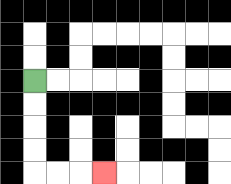{'start': '[1, 3]', 'end': '[4, 7]', 'path_directions': 'D,D,D,D,R,R,R', 'path_coordinates': '[[1, 3], [1, 4], [1, 5], [1, 6], [1, 7], [2, 7], [3, 7], [4, 7]]'}